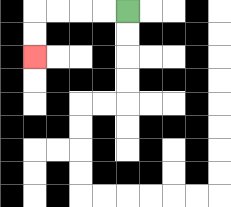{'start': '[5, 0]', 'end': '[1, 2]', 'path_directions': 'L,L,L,L,D,D', 'path_coordinates': '[[5, 0], [4, 0], [3, 0], [2, 0], [1, 0], [1, 1], [1, 2]]'}